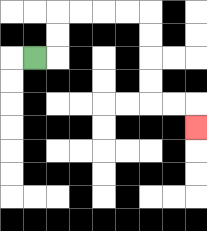{'start': '[1, 2]', 'end': '[8, 5]', 'path_directions': 'R,U,U,R,R,R,R,D,D,D,D,R,R,D', 'path_coordinates': '[[1, 2], [2, 2], [2, 1], [2, 0], [3, 0], [4, 0], [5, 0], [6, 0], [6, 1], [6, 2], [6, 3], [6, 4], [7, 4], [8, 4], [8, 5]]'}